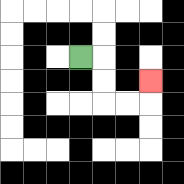{'start': '[3, 2]', 'end': '[6, 3]', 'path_directions': 'R,D,D,R,R,U', 'path_coordinates': '[[3, 2], [4, 2], [4, 3], [4, 4], [5, 4], [6, 4], [6, 3]]'}